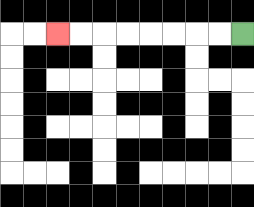{'start': '[10, 1]', 'end': '[2, 1]', 'path_directions': 'L,L,L,L,L,L,L,L', 'path_coordinates': '[[10, 1], [9, 1], [8, 1], [7, 1], [6, 1], [5, 1], [4, 1], [3, 1], [2, 1]]'}